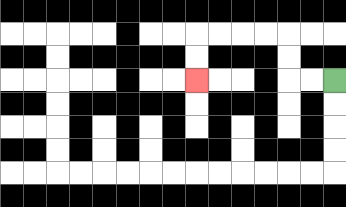{'start': '[14, 3]', 'end': '[8, 3]', 'path_directions': 'L,L,U,U,L,L,L,L,D,D', 'path_coordinates': '[[14, 3], [13, 3], [12, 3], [12, 2], [12, 1], [11, 1], [10, 1], [9, 1], [8, 1], [8, 2], [8, 3]]'}